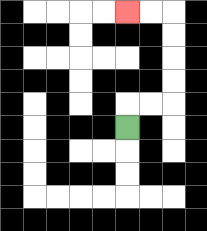{'start': '[5, 5]', 'end': '[5, 0]', 'path_directions': 'U,R,R,U,U,U,U,L,L', 'path_coordinates': '[[5, 5], [5, 4], [6, 4], [7, 4], [7, 3], [7, 2], [7, 1], [7, 0], [6, 0], [5, 0]]'}